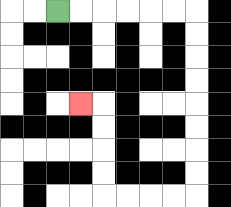{'start': '[2, 0]', 'end': '[3, 4]', 'path_directions': 'R,R,R,R,R,R,D,D,D,D,D,D,D,D,L,L,L,L,U,U,U,U,L', 'path_coordinates': '[[2, 0], [3, 0], [4, 0], [5, 0], [6, 0], [7, 0], [8, 0], [8, 1], [8, 2], [8, 3], [8, 4], [8, 5], [8, 6], [8, 7], [8, 8], [7, 8], [6, 8], [5, 8], [4, 8], [4, 7], [4, 6], [4, 5], [4, 4], [3, 4]]'}